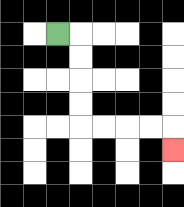{'start': '[2, 1]', 'end': '[7, 6]', 'path_directions': 'R,D,D,D,D,R,R,R,R,D', 'path_coordinates': '[[2, 1], [3, 1], [3, 2], [3, 3], [3, 4], [3, 5], [4, 5], [5, 5], [6, 5], [7, 5], [7, 6]]'}